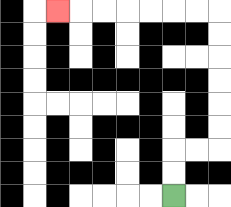{'start': '[7, 8]', 'end': '[2, 0]', 'path_directions': 'U,U,R,R,U,U,U,U,U,U,L,L,L,L,L,L,L', 'path_coordinates': '[[7, 8], [7, 7], [7, 6], [8, 6], [9, 6], [9, 5], [9, 4], [9, 3], [9, 2], [9, 1], [9, 0], [8, 0], [7, 0], [6, 0], [5, 0], [4, 0], [3, 0], [2, 0]]'}